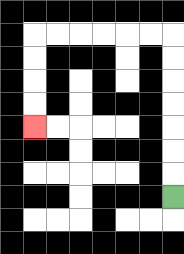{'start': '[7, 8]', 'end': '[1, 5]', 'path_directions': 'U,U,U,U,U,U,U,L,L,L,L,L,L,D,D,D,D', 'path_coordinates': '[[7, 8], [7, 7], [7, 6], [7, 5], [7, 4], [7, 3], [7, 2], [7, 1], [6, 1], [5, 1], [4, 1], [3, 1], [2, 1], [1, 1], [1, 2], [1, 3], [1, 4], [1, 5]]'}